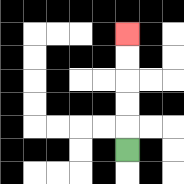{'start': '[5, 6]', 'end': '[5, 1]', 'path_directions': 'U,U,U,U,U', 'path_coordinates': '[[5, 6], [5, 5], [5, 4], [5, 3], [5, 2], [5, 1]]'}